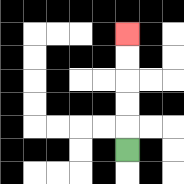{'start': '[5, 6]', 'end': '[5, 1]', 'path_directions': 'U,U,U,U,U', 'path_coordinates': '[[5, 6], [5, 5], [5, 4], [5, 3], [5, 2], [5, 1]]'}